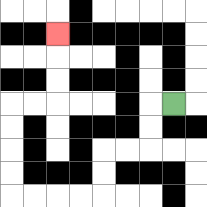{'start': '[7, 4]', 'end': '[2, 1]', 'path_directions': 'L,D,D,L,L,D,D,L,L,L,L,U,U,U,U,R,R,U,U,U', 'path_coordinates': '[[7, 4], [6, 4], [6, 5], [6, 6], [5, 6], [4, 6], [4, 7], [4, 8], [3, 8], [2, 8], [1, 8], [0, 8], [0, 7], [0, 6], [0, 5], [0, 4], [1, 4], [2, 4], [2, 3], [2, 2], [2, 1]]'}